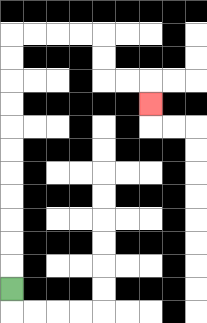{'start': '[0, 12]', 'end': '[6, 4]', 'path_directions': 'U,U,U,U,U,U,U,U,U,U,U,R,R,R,R,D,D,R,R,D', 'path_coordinates': '[[0, 12], [0, 11], [0, 10], [0, 9], [0, 8], [0, 7], [0, 6], [0, 5], [0, 4], [0, 3], [0, 2], [0, 1], [1, 1], [2, 1], [3, 1], [4, 1], [4, 2], [4, 3], [5, 3], [6, 3], [6, 4]]'}